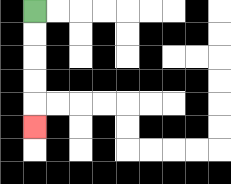{'start': '[1, 0]', 'end': '[1, 5]', 'path_directions': 'D,D,D,D,D', 'path_coordinates': '[[1, 0], [1, 1], [1, 2], [1, 3], [1, 4], [1, 5]]'}